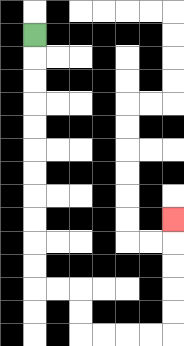{'start': '[1, 1]', 'end': '[7, 9]', 'path_directions': 'D,D,D,D,D,D,D,D,D,D,D,R,R,D,D,R,R,R,R,U,U,U,U,U', 'path_coordinates': '[[1, 1], [1, 2], [1, 3], [1, 4], [1, 5], [1, 6], [1, 7], [1, 8], [1, 9], [1, 10], [1, 11], [1, 12], [2, 12], [3, 12], [3, 13], [3, 14], [4, 14], [5, 14], [6, 14], [7, 14], [7, 13], [7, 12], [7, 11], [7, 10], [7, 9]]'}